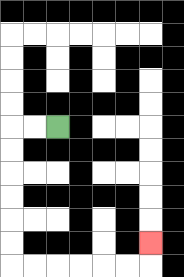{'start': '[2, 5]', 'end': '[6, 10]', 'path_directions': 'L,L,D,D,D,D,D,D,R,R,R,R,R,R,U', 'path_coordinates': '[[2, 5], [1, 5], [0, 5], [0, 6], [0, 7], [0, 8], [0, 9], [0, 10], [0, 11], [1, 11], [2, 11], [3, 11], [4, 11], [5, 11], [6, 11], [6, 10]]'}